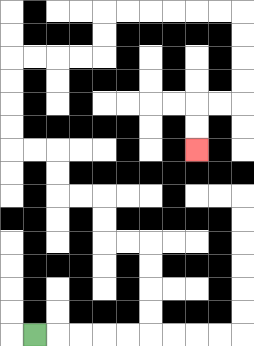{'start': '[1, 14]', 'end': '[8, 6]', 'path_directions': 'R,R,R,R,R,U,U,U,U,L,L,U,U,L,L,U,U,L,L,U,U,U,U,R,R,R,R,U,U,R,R,R,R,R,R,D,D,D,D,L,L,D,D', 'path_coordinates': '[[1, 14], [2, 14], [3, 14], [4, 14], [5, 14], [6, 14], [6, 13], [6, 12], [6, 11], [6, 10], [5, 10], [4, 10], [4, 9], [4, 8], [3, 8], [2, 8], [2, 7], [2, 6], [1, 6], [0, 6], [0, 5], [0, 4], [0, 3], [0, 2], [1, 2], [2, 2], [3, 2], [4, 2], [4, 1], [4, 0], [5, 0], [6, 0], [7, 0], [8, 0], [9, 0], [10, 0], [10, 1], [10, 2], [10, 3], [10, 4], [9, 4], [8, 4], [8, 5], [8, 6]]'}